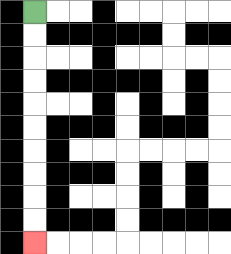{'start': '[1, 0]', 'end': '[1, 10]', 'path_directions': 'D,D,D,D,D,D,D,D,D,D', 'path_coordinates': '[[1, 0], [1, 1], [1, 2], [1, 3], [1, 4], [1, 5], [1, 6], [1, 7], [1, 8], [1, 9], [1, 10]]'}